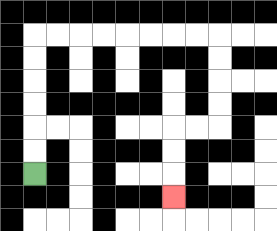{'start': '[1, 7]', 'end': '[7, 8]', 'path_directions': 'U,U,U,U,U,U,R,R,R,R,R,R,R,R,D,D,D,D,L,L,D,D,D', 'path_coordinates': '[[1, 7], [1, 6], [1, 5], [1, 4], [1, 3], [1, 2], [1, 1], [2, 1], [3, 1], [4, 1], [5, 1], [6, 1], [7, 1], [8, 1], [9, 1], [9, 2], [9, 3], [9, 4], [9, 5], [8, 5], [7, 5], [7, 6], [7, 7], [7, 8]]'}